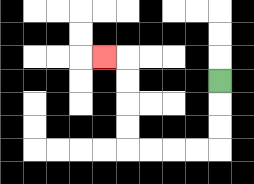{'start': '[9, 3]', 'end': '[4, 2]', 'path_directions': 'D,D,D,L,L,L,L,U,U,U,U,L', 'path_coordinates': '[[9, 3], [9, 4], [9, 5], [9, 6], [8, 6], [7, 6], [6, 6], [5, 6], [5, 5], [5, 4], [5, 3], [5, 2], [4, 2]]'}